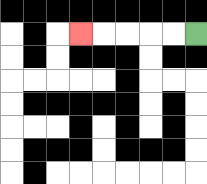{'start': '[8, 1]', 'end': '[3, 1]', 'path_directions': 'L,L,L,L,L', 'path_coordinates': '[[8, 1], [7, 1], [6, 1], [5, 1], [4, 1], [3, 1]]'}